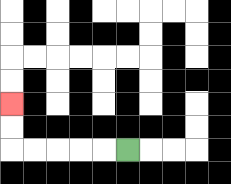{'start': '[5, 6]', 'end': '[0, 4]', 'path_directions': 'L,L,L,L,L,U,U', 'path_coordinates': '[[5, 6], [4, 6], [3, 6], [2, 6], [1, 6], [0, 6], [0, 5], [0, 4]]'}